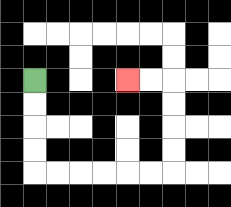{'start': '[1, 3]', 'end': '[5, 3]', 'path_directions': 'D,D,D,D,R,R,R,R,R,R,U,U,U,U,L,L', 'path_coordinates': '[[1, 3], [1, 4], [1, 5], [1, 6], [1, 7], [2, 7], [3, 7], [4, 7], [5, 7], [6, 7], [7, 7], [7, 6], [7, 5], [7, 4], [7, 3], [6, 3], [5, 3]]'}